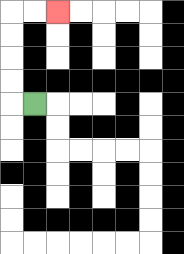{'start': '[1, 4]', 'end': '[2, 0]', 'path_directions': 'L,U,U,U,U,R,R', 'path_coordinates': '[[1, 4], [0, 4], [0, 3], [0, 2], [0, 1], [0, 0], [1, 0], [2, 0]]'}